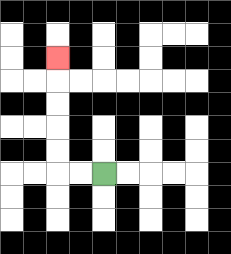{'start': '[4, 7]', 'end': '[2, 2]', 'path_directions': 'L,L,U,U,U,U,U', 'path_coordinates': '[[4, 7], [3, 7], [2, 7], [2, 6], [2, 5], [2, 4], [2, 3], [2, 2]]'}